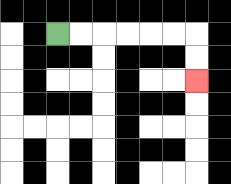{'start': '[2, 1]', 'end': '[8, 3]', 'path_directions': 'R,R,R,R,R,R,D,D', 'path_coordinates': '[[2, 1], [3, 1], [4, 1], [5, 1], [6, 1], [7, 1], [8, 1], [8, 2], [8, 3]]'}